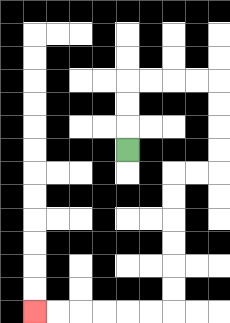{'start': '[5, 6]', 'end': '[1, 13]', 'path_directions': 'U,U,U,R,R,R,R,D,D,D,D,L,L,D,D,D,D,D,D,L,L,L,L,L,L', 'path_coordinates': '[[5, 6], [5, 5], [5, 4], [5, 3], [6, 3], [7, 3], [8, 3], [9, 3], [9, 4], [9, 5], [9, 6], [9, 7], [8, 7], [7, 7], [7, 8], [7, 9], [7, 10], [7, 11], [7, 12], [7, 13], [6, 13], [5, 13], [4, 13], [3, 13], [2, 13], [1, 13]]'}